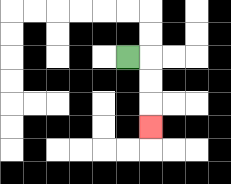{'start': '[5, 2]', 'end': '[6, 5]', 'path_directions': 'R,D,D,D', 'path_coordinates': '[[5, 2], [6, 2], [6, 3], [6, 4], [6, 5]]'}